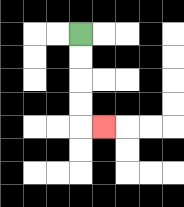{'start': '[3, 1]', 'end': '[4, 5]', 'path_directions': 'D,D,D,D,R', 'path_coordinates': '[[3, 1], [3, 2], [3, 3], [3, 4], [3, 5], [4, 5]]'}